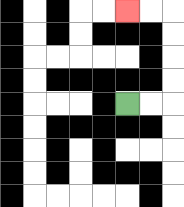{'start': '[5, 4]', 'end': '[5, 0]', 'path_directions': 'R,R,U,U,U,U,L,L', 'path_coordinates': '[[5, 4], [6, 4], [7, 4], [7, 3], [7, 2], [7, 1], [7, 0], [6, 0], [5, 0]]'}